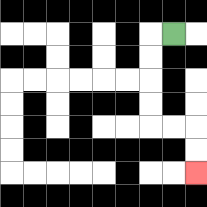{'start': '[7, 1]', 'end': '[8, 7]', 'path_directions': 'L,D,D,D,D,R,R,D,D', 'path_coordinates': '[[7, 1], [6, 1], [6, 2], [6, 3], [6, 4], [6, 5], [7, 5], [8, 5], [8, 6], [8, 7]]'}